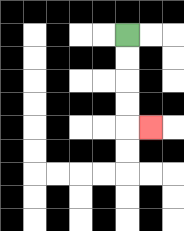{'start': '[5, 1]', 'end': '[6, 5]', 'path_directions': 'D,D,D,D,R', 'path_coordinates': '[[5, 1], [5, 2], [5, 3], [5, 4], [5, 5], [6, 5]]'}